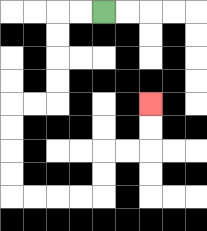{'start': '[4, 0]', 'end': '[6, 4]', 'path_directions': 'L,L,D,D,D,D,L,L,D,D,D,D,R,R,R,R,U,U,R,R,U,U', 'path_coordinates': '[[4, 0], [3, 0], [2, 0], [2, 1], [2, 2], [2, 3], [2, 4], [1, 4], [0, 4], [0, 5], [0, 6], [0, 7], [0, 8], [1, 8], [2, 8], [3, 8], [4, 8], [4, 7], [4, 6], [5, 6], [6, 6], [6, 5], [6, 4]]'}